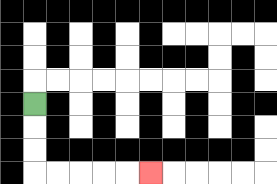{'start': '[1, 4]', 'end': '[6, 7]', 'path_directions': 'D,D,D,R,R,R,R,R', 'path_coordinates': '[[1, 4], [1, 5], [1, 6], [1, 7], [2, 7], [3, 7], [4, 7], [5, 7], [6, 7]]'}